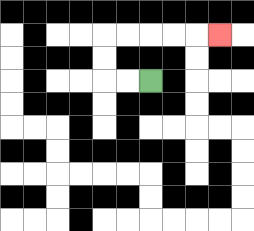{'start': '[6, 3]', 'end': '[9, 1]', 'path_directions': 'L,L,U,U,R,R,R,R,R', 'path_coordinates': '[[6, 3], [5, 3], [4, 3], [4, 2], [4, 1], [5, 1], [6, 1], [7, 1], [8, 1], [9, 1]]'}